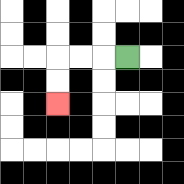{'start': '[5, 2]', 'end': '[2, 4]', 'path_directions': 'L,L,L,D,D', 'path_coordinates': '[[5, 2], [4, 2], [3, 2], [2, 2], [2, 3], [2, 4]]'}